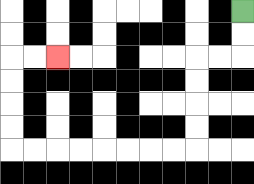{'start': '[10, 0]', 'end': '[2, 2]', 'path_directions': 'D,D,L,L,D,D,D,D,L,L,L,L,L,L,L,L,U,U,U,U,R,R', 'path_coordinates': '[[10, 0], [10, 1], [10, 2], [9, 2], [8, 2], [8, 3], [8, 4], [8, 5], [8, 6], [7, 6], [6, 6], [5, 6], [4, 6], [3, 6], [2, 6], [1, 6], [0, 6], [0, 5], [0, 4], [0, 3], [0, 2], [1, 2], [2, 2]]'}